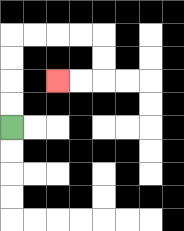{'start': '[0, 5]', 'end': '[2, 3]', 'path_directions': 'U,U,U,U,R,R,R,R,D,D,L,L', 'path_coordinates': '[[0, 5], [0, 4], [0, 3], [0, 2], [0, 1], [1, 1], [2, 1], [3, 1], [4, 1], [4, 2], [4, 3], [3, 3], [2, 3]]'}